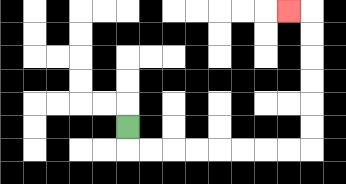{'start': '[5, 5]', 'end': '[12, 0]', 'path_directions': 'D,R,R,R,R,R,R,R,R,U,U,U,U,U,U,L', 'path_coordinates': '[[5, 5], [5, 6], [6, 6], [7, 6], [8, 6], [9, 6], [10, 6], [11, 6], [12, 6], [13, 6], [13, 5], [13, 4], [13, 3], [13, 2], [13, 1], [13, 0], [12, 0]]'}